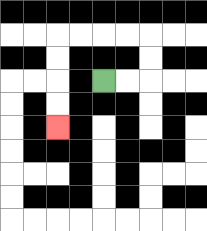{'start': '[4, 3]', 'end': '[2, 5]', 'path_directions': 'R,R,U,U,L,L,L,L,D,D,D,D', 'path_coordinates': '[[4, 3], [5, 3], [6, 3], [6, 2], [6, 1], [5, 1], [4, 1], [3, 1], [2, 1], [2, 2], [2, 3], [2, 4], [2, 5]]'}